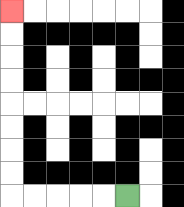{'start': '[5, 8]', 'end': '[0, 0]', 'path_directions': 'L,L,L,L,L,U,U,U,U,U,U,U,U', 'path_coordinates': '[[5, 8], [4, 8], [3, 8], [2, 8], [1, 8], [0, 8], [0, 7], [0, 6], [0, 5], [0, 4], [0, 3], [0, 2], [0, 1], [0, 0]]'}